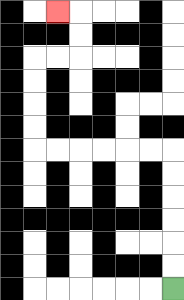{'start': '[7, 12]', 'end': '[2, 0]', 'path_directions': 'U,U,U,U,U,U,L,L,L,L,L,L,U,U,U,U,R,R,U,U,L', 'path_coordinates': '[[7, 12], [7, 11], [7, 10], [7, 9], [7, 8], [7, 7], [7, 6], [6, 6], [5, 6], [4, 6], [3, 6], [2, 6], [1, 6], [1, 5], [1, 4], [1, 3], [1, 2], [2, 2], [3, 2], [3, 1], [3, 0], [2, 0]]'}